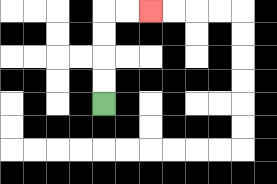{'start': '[4, 4]', 'end': '[6, 0]', 'path_directions': 'U,U,U,U,R,R', 'path_coordinates': '[[4, 4], [4, 3], [4, 2], [4, 1], [4, 0], [5, 0], [6, 0]]'}